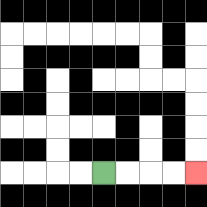{'start': '[4, 7]', 'end': '[8, 7]', 'path_directions': 'R,R,R,R', 'path_coordinates': '[[4, 7], [5, 7], [6, 7], [7, 7], [8, 7]]'}